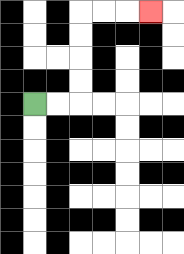{'start': '[1, 4]', 'end': '[6, 0]', 'path_directions': 'R,R,U,U,U,U,R,R,R', 'path_coordinates': '[[1, 4], [2, 4], [3, 4], [3, 3], [3, 2], [3, 1], [3, 0], [4, 0], [5, 0], [6, 0]]'}